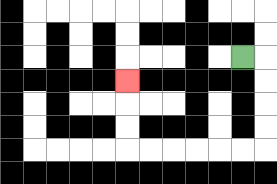{'start': '[10, 2]', 'end': '[5, 3]', 'path_directions': 'R,D,D,D,D,L,L,L,L,L,L,U,U,U', 'path_coordinates': '[[10, 2], [11, 2], [11, 3], [11, 4], [11, 5], [11, 6], [10, 6], [9, 6], [8, 6], [7, 6], [6, 6], [5, 6], [5, 5], [5, 4], [5, 3]]'}